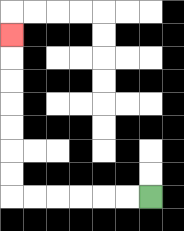{'start': '[6, 8]', 'end': '[0, 1]', 'path_directions': 'L,L,L,L,L,L,U,U,U,U,U,U,U', 'path_coordinates': '[[6, 8], [5, 8], [4, 8], [3, 8], [2, 8], [1, 8], [0, 8], [0, 7], [0, 6], [0, 5], [0, 4], [0, 3], [0, 2], [0, 1]]'}